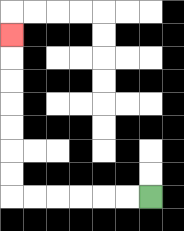{'start': '[6, 8]', 'end': '[0, 1]', 'path_directions': 'L,L,L,L,L,L,U,U,U,U,U,U,U', 'path_coordinates': '[[6, 8], [5, 8], [4, 8], [3, 8], [2, 8], [1, 8], [0, 8], [0, 7], [0, 6], [0, 5], [0, 4], [0, 3], [0, 2], [0, 1]]'}